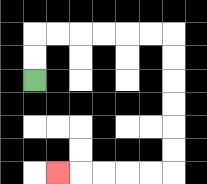{'start': '[1, 3]', 'end': '[2, 7]', 'path_directions': 'U,U,R,R,R,R,R,R,D,D,D,D,D,D,L,L,L,L,L', 'path_coordinates': '[[1, 3], [1, 2], [1, 1], [2, 1], [3, 1], [4, 1], [5, 1], [6, 1], [7, 1], [7, 2], [7, 3], [7, 4], [7, 5], [7, 6], [7, 7], [6, 7], [5, 7], [4, 7], [3, 7], [2, 7]]'}